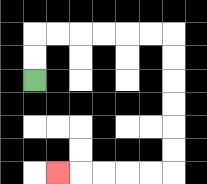{'start': '[1, 3]', 'end': '[2, 7]', 'path_directions': 'U,U,R,R,R,R,R,R,D,D,D,D,D,D,L,L,L,L,L', 'path_coordinates': '[[1, 3], [1, 2], [1, 1], [2, 1], [3, 1], [4, 1], [5, 1], [6, 1], [7, 1], [7, 2], [7, 3], [7, 4], [7, 5], [7, 6], [7, 7], [6, 7], [5, 7], [4, 7], [3, 7], [2, 7]]'}